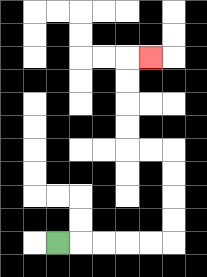{'start': '[2, 10]', 'end': '[6, 2]', 'path_directions': 'R,R,R,R,R,U,U,U,U,L,L,U,U,U,U,R', 'path_coordinates': '[[2, 10], [3, 10], [4, 10], [5, 10], [6, 10], [7, 10], [7, 9], [7, 8], [7, 7], [7, 6], [6, 6], [5, 6], [5, 5], [5, 4], [5, 3], [5, 2], [6, 2]]'}